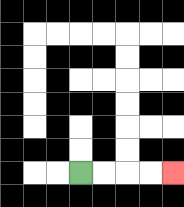{'start': '[3, 7]', 'end': '[7, 7]', 'path_directions': 'R,R,R,R', 'path_coordinates': '[[3, 7], [4, 7], [5, 7], [6, 7], [7, 7]]'}